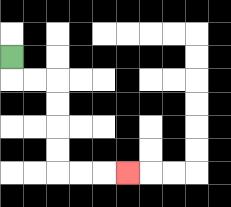{'start': '[0, 2]', 'end': '[5, 7]', 'path_directions': 'D,R,R,D,D,D,D,R,R,R', 'path_coordinates': '[[0, 2], [0, 3], [1, 3], [2, 3], [2, 4], [2, 5], [2, 6], [2, 7], [3, 7], [4, 7], [5, 7]]'}